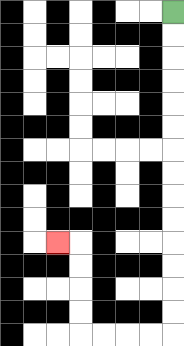{'start': '[7, 0]', 'end': '[2, 10]', 'path_directions': 'D,D,D,D,D,D,D,D,D,D,D,D,D,D,L,L,L,L,U,U,U,U,L', 'path_coordinates': '[[7, 0], [7, 1], [7, 2], [7, 3], [7, 4], [7, 5], [7, 6], [7, 7], [7, 8], [7, 9], [7, 10], [7, 11], [7, 12], [7, 13], [7, 14], [6, 14], [5, 14], [4, 14], [3, 14], [3, 13], [3, 12], [3, 11], [3, 10], [2, 10]]'}